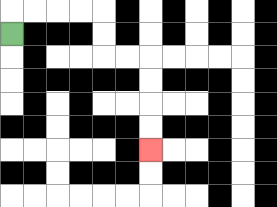{'start': '[0, 1]', 'end': '[6, 6]', 'path_directions': 'U,R,R,R,R,D,D,R,R,D,D,D,D', 'path_coordinates': '[[0, 1], [0, 0], [1, 0], [2, 0], [3, 0], [4, 0], [4, 1], [4, 2], [5, 2], [6, 2], [6, 3], [6, 4], [6, 5], [6, 6]]'}